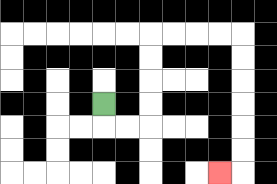{'start': '[4, 4]', 'end': '[9, 7]', 'path_directions': 'D,R,R,U,U,U,U,R,R,R,R,D,D,D,D,D,D,L', 'path_coordinates': '[[4, 4], [4, 5], [5, 5], [6, 5], [6, 4], [6, 3], [6, 2], [6, 1], [7, 1], [8, 1], [9, 1], [10, 1], [10, 2], [10, 3], [10, 4], [10, 5], [10, 6], [10, 7], [9, 7]]'}